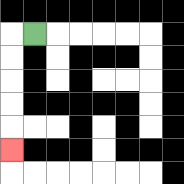{'start': '[1, 1]', 'end': '[0, 6]', 'path_directions': 'L,D,D,D,D,D', 'path_coordinates': '[[1, 1], [0, 1], [0, 2], [0, 3], [0, 4], [0, 5], [0, 6]]'}